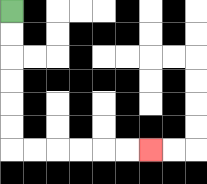{'start': '[0, 0]', 'end': '[6, 6]', 'path_directions': 'D,D,D,D,D,D,R,R,R,R,R,R', 'path_coordinates': '[[0, 0], [0, 1], [0, 2], [0, 3], [0, 4], [0, 5], [0, 6], [1, 6], [2, 6], [3, 6], [4, 6], [5, 6], [6, 6]]'}